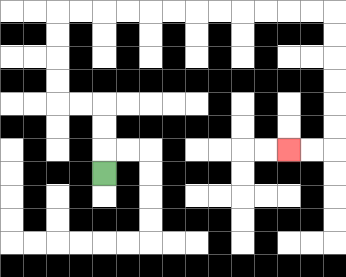{'start': '[4, 7]', 'end': '[12, 6]', 'path_directions': 'U,U,U,L,L,U,U,U,U,R,R,R,R,R,R,R,R,R,R,R,R,D,D,D,D,D,D,L,L', 'path_coordinates': '[[4, 7], [4, 6], [4, 5], [4, 4], [3, 4], [2, 4], [2, 3], [2, 2], [2, 1], [2, 0], [3, 0], [4, 0], [5, 0], [6, 0], [7, 0], [8, 0], [9, 0], [10, 0], [11, 0], [12, 0], [13, 0], [14, 0], [14, 1], [14, 2], [14, 3], [14, 4], [14, 5], [14, 6], [13, 6], [12, 6]]'}